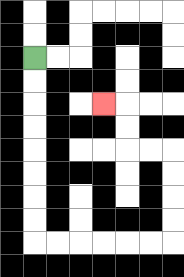{'start': '[1, 2]', 'end': '[4, 4]', 'path_directions': 'D,D,D,D,D,D,D,D,R,R,R,R,R,R,U,U,U,U,L,L,U,U,L', 'path_coordinates': '[[1, 2], [1, 3], [1, 4], [1, 5], [1, 6], [1, 7], [1, 8], [1, 9], [1, 10], [2, 10], [3, 10], [4, 10], [5, 10], [6, 10], [7, 10], [7, 9], [7, 8], [7, 7], [7, 6], [6, 6], [5, 6], [5, 5], [5, 4], [4, 4]]'}